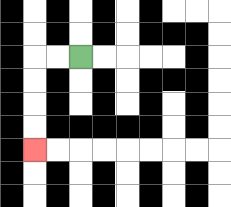{'start': '[3, 2]', 'end': '[1, 6]', 'path_directions': 'L,L,D,D,D,D', 'path_coordinates': '[[3, 2], [2, 2], [1, 2], [1, 3], [1, 4], [1, 5], [1, 6]]'}